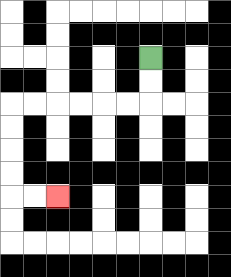{'start': '[6, 2]', 'end': '[2, 8]', 'path_directions': 'D,D,L,L,L,L,L,L,D,D,D,D,R,R', 'path_coordinates': '[[6, 2], [6, 3], [6, 4], [5, 4], [4, 4], [3, 4], [2, 4], [1, 4], [0, 4], [0, 5], [0, 6], [0, 7], [0, 8], [1, 8], [2, 8]]'}